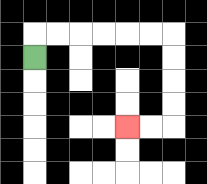{'start': '[1, 2]', 'end': '[5, 5]', 'path_directions': 'U,R,R,R,R,R,R,D,D,D,D,L,L', 'path_coordinates': '[[1, 2], [1, 1], [2, 1], [3, 1], [4, 1], [5, 1], [6, 1], [7, 1], [7, 2], [7, 3], [7, 4], [7, 5], [6, 5], [5, 5]]'}